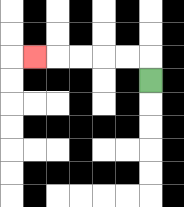{'start': '[6, 3]', 'end': '[1, 2]', 'path_directions': 'U,L,L,L,L,L', 'path_coordinates': '[[6, 3], [6, 2], [5, 2], [4, 2], [3, 2], [2, 2], [1, 2]]'}